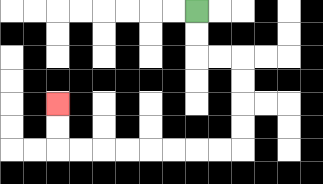{'start': '[8, 0]', 'end': '[2, 4]', 'path_directions': 'D,D,R,R,D,D,D,D,L,L,L,L,L,L,L,L,U,U', 'path_coordinates': '[[8, 0], [8, 1], [8, 2], [9, 2], [10, 2], [10, 3], [10, 4], [10, 5], [10, 6], [9, 6], [8, 6], [7, 6], [6, 6], [5, 6], [4, 6], [3, 6], [2, 6], [2, 5], [2, 4]]'}